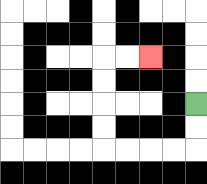{'start': '[8, 4]', 'end': '[6, 2]', 'path_directions': 'D,D,L,L,L,L,U,U,U,U,R,R', 'path_coordinates': '[[8, 4], [8, 5], [8, 6], [7, 6], [6, 6], [5, 6], [4, 6], [4, 5], [4, 4], [4, 3], [4, 2], [5, 2], [6, 2]]'}